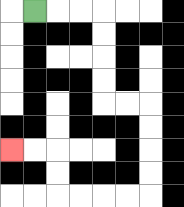{'start': '[1, 0]', 'end': '[0, 6]', 'path_directions': 'R,R,R,D,D,D,D,R,R,D,D,D,D,L,L,L,L,U,U,L,L', 'path_coordinates': '[[1, 0], [2, 0], [3, 0], [4, 0], [4, 1], [4, 2], [4, 3], [4, 4], [5, 4], [6, 4], [6, 5], [6, 6], [6, 7], [6, 8], [5, 8], [4, 8], [3, 8], [2, 8], [2, 7], [2, 6], [1, 6], [0, 6]]'}